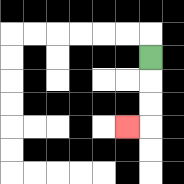{'start': '[6, 2]', 'end': '[5, 5]', 'path_directions': 'D,D,D,L', 'path_coordinates': '[[6, 2], [6, 3], [6, 4], [6, 5], [5, 5]]'}